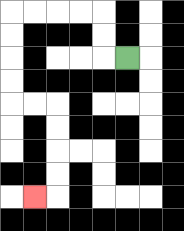{'start': '[5, 2]', 'end': '[1, 8]', 'path_directions': 'L,U,U,L,L,L,L,D,D,D,D,R,R,D,D,D,D,L', 'path_coordinates': '[[5, 2], [4, 2], [4, 1], [4, 0], [3, 0], [2, 0], [1, 0], [0, 0], [0, 1], [0, 2], [0, 3], [0, 4], [1, 4], [2, 4], [2, 5], [2, 6], [2, 7], [2, 8], [1, 8]]'}